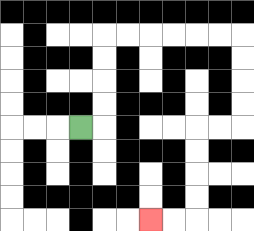{'start': '[3, 5]', 'end': '[6, 9]', 'path_directions': 'R,U,U,U,U,R,R,R,R,R,R,D,D,D,D,L,L,D,D,D,D,L,L', 'path_coordinates': '[[3, 5], [4, 5], [4, 4], [4, 3], [4, 2], [4, 1], [5, 1], [6, 1], [7, 1], [8, 1], [9, 1], [10, 1], [10, 2], [10, 3], [10, 4], [10, 5], [9, 5], [8, 5], [8, 6], [8, 7], [8, 8], [8, 9], [7, 9], [6, 9]]'}